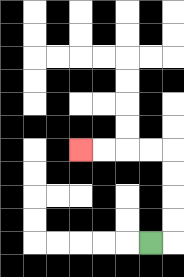{'start': '[6, 10]', 'end': '[3, 6]', 'path_directions': 'R,U,U,U,U,L,L,L,L', 'path_coordinates': '[[6, 10], [7, 10], [7, 9], [7, 8], [7, 7], [7, 6], [6, 6], [5, 6], [4, 6], [3, 6]]'}